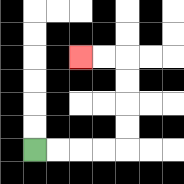{'start': '[1, 6]', 'end': '[3, 2]', 'path_directions': 'R,R,R,R,U,U,U,U,L,L', 'path_coordinates': '[[1, 6], [2, 6], [3, 6], [4, 6], [5, 6], [5, 5], [5, 4], [5, 3], [5, 2], [4, 2], [3, 2]]'}